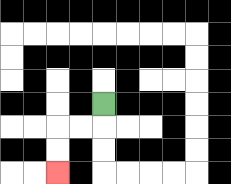{'start': '[4, 4]', 'end': '[2, 7]', 'path_directions': 'D,L,L,D,D', 'path_coordinates': '[[4, 4], [4, 5], [3, 5], [2, 5], [2, 6], [2, 7]]'}